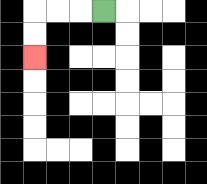{'start': '[4, 0]', 'end': '[1, 2]', 'path_directions': 'L,L,L,D,D', 'path_coordinates': '[[4, 0], [3, 0], [2, 0], [1, 0], [1, 1], [1, 2]]'}